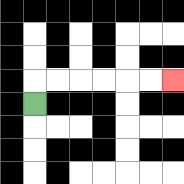{'start': '[1, 4]', 'end': '[7, 3]', 'path_directions': 'U,R,R,R,R,R,R', 'path_coordinates': '[[1, 4], [1, 3], [2, 3], [3, 3], [4, 3], [5, 3], [6, 3], [7, 3]]'}